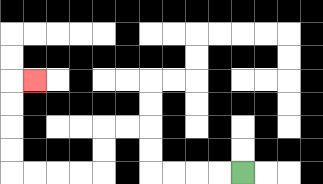{'start': '[10, 7]', 'end': '[1, 3]', 'path_directions': 'L,L,L,L,U,U,L,L,D,D,L,L,L,L,U,U,U,U,R', 'path_coordinates': '[[10, 7], [9, 7], [8, 7], [7, 7], [6, 7], [6, 6], [6, 5], [5, 5], [4, 5], [4, 6], [4, 7], [3, 7], [2, 7], [1, 7], [0, 7], [0, 6], [0, 5], [0, 4], [0, 3], [1, 3]]'}